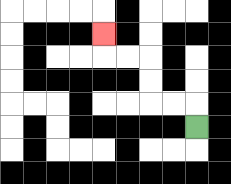{'start': '[8, 5]', 'end': '[4, 1]', 'path_directions': 'U,L,L,U,U,L,L,U', 'path_coordinates': '[[8, 5], [8, 4], [7, 4], [6, 4], [6, 3], [6, 2], [5, 2], [4, 2], [4, 1]]'}